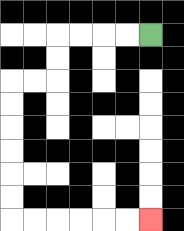{'start': '[6, 1]', 'end': '[6, 9]', 'path_directions': 'L,L,L,L,D,D,L,L,D,D,D,D,D,D,R,R,R,R,R,R', 'path_coordinates': '[[6, 1], [5, 1], [4, 1], [3, 1], [2, 1], [2, 2], [2, 3], [1, 3], [0, 3], [0, 4], [0, 5], [0, 6], [0, 7], [0, 8], [0, 9], [1, 9], [2, 9], [3, 9], [4, 9], [5, 9], [6, 9]]'}